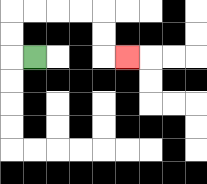{'start': '[1, 2]', 'end': '[5, 2]', 'path_directions': 'L,U,U,R,R,R,R,D,D,R', 'path_coordinates': '[[1, 2], [0, 2], [0, 1], [0, 0], [1, 0], [2, 0], [3, 0], [4, 0], [4, 1], [4, 2], [5, 2]]'}